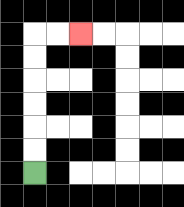{'start': '[1, 7]', 'end': '[3, 1]', 'path_directions': 'U,U,U,U,U,U,R,R', 'path_coordinates': '[[1, 7], [1, 6], [1, 5], [1, 4], [1, 3], [1, 2], [1, 1], [2, 1], [3, 1]]'}